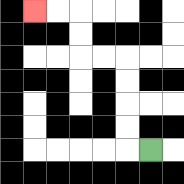{'start': '[6, 6]', 'end': '[1, 0]', 'path_directions': 'L,U,U,U,U,L,L,U,U,L,L', 'path_coordinates': '[[6, 6], [5, 6], [5, 5], [5, 4], [5, 3], [5, 2], [4, 2], [3, 2], [3, 1], [3, 0], [2, 0], [1, 0]]'}